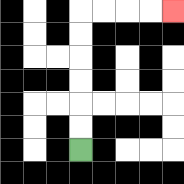{'start': '[3, 6]', 'end': '[7, 0]', 'path_directions': 'U,U,U,U,U,U,R,R,R,R', 'path_coordinates': '[[3, 6], [3, 5], [3, 4], [3, 3], [3, 2], [3, 1], [3, 0], [4, 0], [5, 0], [6, 0], [7, 0]]'}